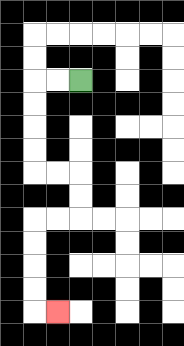{'start': '[3, 3]', 'end': '[2, 13]', 'path_directions': 'L,L,D,D,D,D,R,R,D,D,L,L,D,D,D,D,R', 'path_coordinates': '[[3, 3], [2, 3], [1, 3], [1, 4], [1, 5], [1, 6], [1, 7], [2, 7], [3, 7], [3, 8], [3, 9], [2, 9], [1, 9], [1, 10], [1, 11], [1, 12], [1, 13], [2, 13]]'}